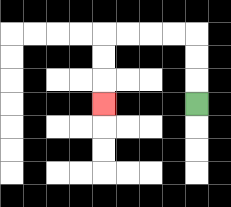{'start': '[8, 4]', 'end': '[4, 4]', 'path_directions': 'U,U,U,L,L,L,L,D,D,D', 'path_coordinates': '[[8, 4], [8, 3], [8, 2], [8, 1], [7, 1], [6, 1], [5, 1], [4, 1], [4, 2], [4, 3], [4, 4]]'}